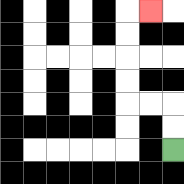{'start': '[7, 6]', 'end': '[6, 0]', 'path_directions': 'U,U,L,L,U,U,U,U,R', 'path_coordinates': '[[7, 6], [7, 5], [7, 4], [6, 4], [5, 4], [5, 3], [5, 2], [5, 1], [5, 0], [6, 0]]'}